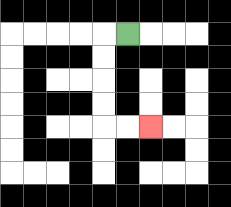{'start': '[5, 1]', 'end': '[6, 5]', 'path_directions': 'L,D,D,D,D,R,R', 'path_coordinates': '[[5, 1], [4, 1], [4, 2], [4, 3], [4, 4], [4, 5], [5, 5], [6, 5]]'}